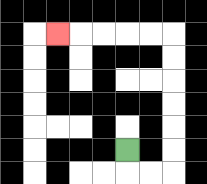{'start': '[5, 6]', 'end': '[2, 1]', 'path_directions': 'D,R,R,U,U,U,U,U,U,L,L,L,L,L', 'path_coordinates': '[[5, 6], [5, 7], [6, 7], [7, 7], [7, 6], [7, 5], [7, 4], [7, 3], [7, 2], [7, 1], [6, 1], [5, 1], [4, 1], [3, 1], [2, 1]]'}